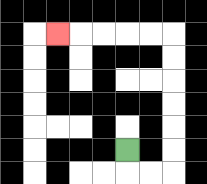{'start': '[5, 6]', 'end': '[2, 1]', 'path_directions': 'D,R,R,U,U,U,U,U,U,L,L,L,L,L', 'path_coordinates': '[[5, 6], [5, 7], [6, 7], [7, 7], [7, 6], [7, 5], [7, 4], [7, 3], [7, 2], [7, 1], [6, 1], [5, 1], [4, 1], [3, 1], [2, 1]]'}